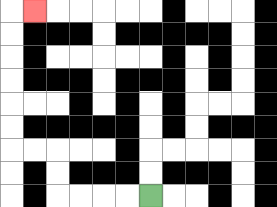{'start': '[6, 8]', 'end': '[1, 0]', 'path_directions': 'L,L,L,L,U,U,L,L,U,U,U,U,U,U,R', 'path_coordinates': '[[6, 8], [5, 8], [4, 8], [3, 8], [2, 8], [2, 7], [2, 6], [1, 6], [0, 6], [0, 5], [0, 4], [0, 3], [0, 2], [0, 1], [0, 0], [1, 0]]'}